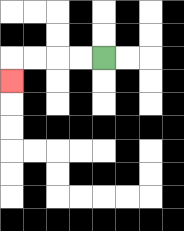{'start': '[4, 2]', 'end': '[0, 3]', 'path_directions': 'L,L,L,L,D', 'path_coordinates': '[[4, 2], [3, 2], [2, 2], [1, 2], [0, 2], [0, 3]]'}